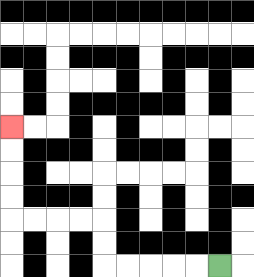{'start': '[9, 11]', 'end': '[0, 5]', 'path_directions': 'L,L,L,L,L,U,U,L,L,L,L,U,U,U,U', 'path_coordinates': '[[9, 11], [8, 11], [7, 11], [6, 11], [5, 11], [4, 11], [4, 10], [4, 9], [3, 9], [2, 9], [1, 9], [0, 9], [0, 8], [0, 7], [0, 6], [0, 5]]'}